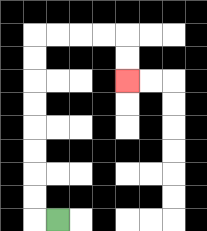{'start': '[2, 9]', 'end': '[5, 3]', 'path_directions': 'L,U,U,U,U,U,U,U,U,R,R,R,R,D,D', 'path_coordinates': '[[2, 9], [1, 9], [1, 8], [1, 7], [1, 6], [1, 5], [1, 4], [1, 3], [1, 2], [1, 1], [2, 1], [3, 1], [4, 1], [5, 1], [5, 2], [5, 3]]'}